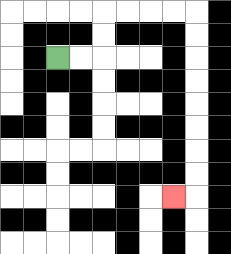{'start': '[2, 2]', 'end': '[7, 8]', 'path_directions': 'R,R,U,U,R,R,R,R,D,D,D,D,D,D,D,D,L', 'path_coordinates': '[[2, 2], [3, 2], [4, 2], [4, 1], [4, 0], [5, 0], [6, 0], [7, 0], [8, 0], [8, 1], [8, 2], [8, 3], [8, 4], [8, 5], [8, 6], [8, 7], [8, 8], [7, 8]]'}